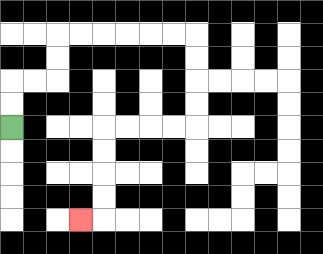{'start': '[0, 5]', 'end': '[3, 9]', 'path_directions': 'U,U,R,R,U,U,R,R,R,R,R,R,D,D,D,D,L,L,L,L,D,D,D,D,L', 'path_coordinates': '[[0, 5], [0, 4], [0, 3], [1, 3], [2, 3], [2, 2], [2, 1], [3, 1], [4, 1], [5, 1], [6, 1], [7, 1], [8, 1], [8, 2], [8, 3], [8, 4], [8, 5], [7, 5], [6, 5], [5, 5], [4, 5], [4, 6], [4, 7], [4, 8], [4, 9], [3, 9]]'}